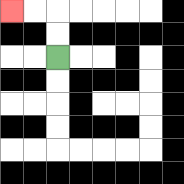{'start': '[2, 2]', 'end': '[0, 0]', 'path_directions': 'U,U,L,L', 'path_coordinates': '[[2, 2], [2, 1], [2, 0], [1, 0], [0, 0]]'}